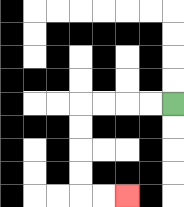{'start': '[7, 4]', 'end': '[5, 8]', 'path_directions': 'L,L,L,L,D,D,D,D,R,R', 'path_coordinates': '[[7, 4], [6, 4], [5, 4], [4, 4], [3, 4], [3, 5], [3, 6], [3, 7], [3, 8], [4, 8], [5, 8]]'}